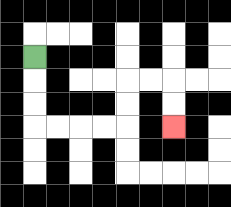{'start': '[1, 2]', 'end': '[7, 5]', 'path_directions': 'D,D,D,R,R,R,R,U,U,R,R,D,D', 'path_coordinates': '[[1, 2], [1, 3], [1, 4], [1, 5], [2, 5], [3, 5], [4, 5], [5, 5], [5, 4], [5, 3], [6, 3], [7, 3], [7, 4], [7, 5]]'}